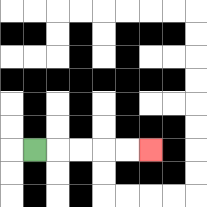{'start': '[1, 6]', 'end': '[6, 6]', 'path_directions': 'R,R,R,R,R', 'path_coordinates': '[[1, 6], [2, 6], [3, 6], [4, 6], [5, 6], [6, 6]]'}